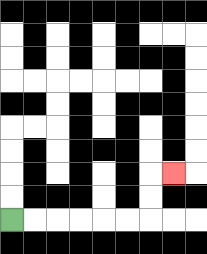{'start': '[0, 9]', 'end': '[7, 7]', 'path_directions': 'R,R,R,R,R,R,U,U,R', 'path_coordinates': '[[0, 9], [1, 9], [2, 9], [3, 9], [4, 9], [5, 9], [6, 9], [6, 8], [6, 7], [7, 7]]'}